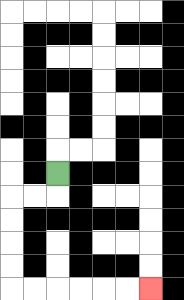{'start': '[2, 7]', 'end': '[6, 12]', 'path_directions': 'D,L,L,D,D,D,D,R,R,R,R,R,R', 'path_coordinates': '[[2, 7], [2, 8], [1, 8], [0, 8], [0, 9], [0, 10], [0, 11], [0, 12], [1, 12], [2, 12], [3, 12], [4, 12], [5, 12], [6, 12]]'}